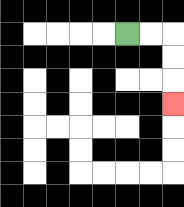{'start': '[5, 1]', 'end': '[7, 4]', 'path_directions': 'R,R,D,D,D', 'path_coordinates': '[[5, 1], [6, 1], [7, 1], [7, 2], [7, 3], [7, 4]]'}